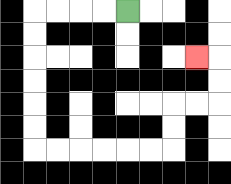{'start': '[5, 0]', 'end': '[8, 2]', 'path_directions': 'L,L,L,L,D,D,D,D,D,D,R,R,R,R,R,R,U,U,R,R,U,U,L', 'path_coordinates': '[[5, 0], [4, 0], [3, 0], [2, 0], [1, 0], [1, 1], [1, 2], [1, 3], [1, 4], [1, 5], [1, 6], [2, 6], [3, 6], [4, 6], [5, 6], [6, 6], [7, 6], [7, 5], [7, 4], [8, 4], [9, 4], [9, 3], [9, 2], [8, 2]]'}